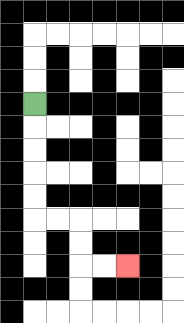{'start': '[1, 4]', 'end': '[5, 11]', 'path_directions': 'D,D,D,D,D,R,R,D,D,R,R', 'path_coordinates': '[[1, 4], [1, 5], [1, 6], [1, 7], [1, 8], [1, 9], [2, 9], [3, 9], [3, 10], [3, 11], [4, 11], [5, 11]]'}